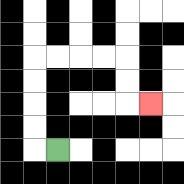{'start': '[2, 6]', 'end': '[6, 4]', 'path_directions': 'L,U,U,U,U,R,R,R,R,D,D,R', 'path_coordinates': '[[2, 6], [1, 6], [1, 5], [1, 4], [1, 3], [1, 2], [2, 2], [3, 2], [4, 2], [5, 2], [5, 3], [5, 4], [6, 4]]'}